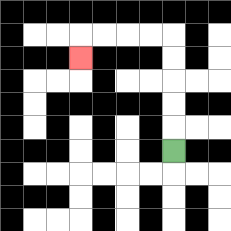{'start': '[7, 6]', 'end': '[3, 2]', 'path_directions': 'U,U,U,U,U,L,L,L,L,D', 'path_coordinates': '[[7, 6], [7, 5], [7, 4], [7, 3], [7, 2], [7, 1], [6, 1], [5, 1], [4, 1], [3, 1], [3, 2]]'}